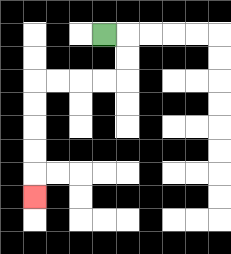{'start': '[4, 1]', 'end': '[1, 8]', 'path_directions': 'R,D,D,L,L,L,L,D,D,D,D,D', 'path_coordinates': '[[4, 1], [5, 1], [5, 2], [5, 3], [4, 3], [3, 3], [2, 3], [1, 3], [1, 4], [1, 5], [1, 6], [1, 7], [1, 8]]'}